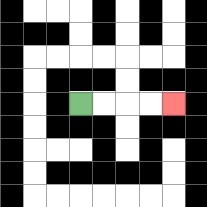{'start': '[3, 4]', 'end': '[7, 4]', 'path_directions': 'R,R,R,R', 'path_coordinates': '[[3, 4], [4, 4], [5, 4], [6, 4], [7, 4]]'}